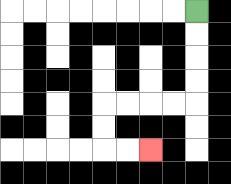{'start': '[8, 0]', 'end': '[6, 6]', 'path_directions': 'D,D,D,D,L,L,L,L,D,D,R,R', 'path_coordinates': '[[8, 0], [8, 1], [8, 2], [8, 3], [8, 4], [7, 4], [6, 4], [5, 4], [4, 4], [4, 5], [4, 6], [5, 6], [6, 6]]'}